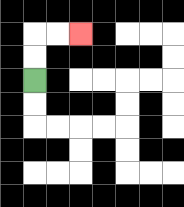{'start': '[1, 3]', 'end': '[3, 1]', 'path_directions': 'U,U,R,R', 'path_coordinates': '[[1, 3], [1, 2], [1, 1], [2, 1], [3, 1]]'}